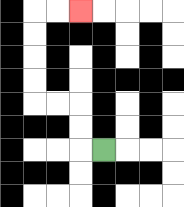{'start': '[4, 6]', 'end': '[3, 0]', 'path_directions': 'L,U,U,L,L,U,U,U,U,R,R', 'path_coordinates': '[[4, 6], [3, 6], [3, 5], [3, 4], [2, 4], [1, 4], [1, 3], [1, 2], [1, 1], [1, 0], [2, 0], [3, 0]]'}